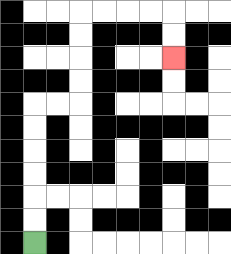{'start': '[1, 10]', 'end': '[7, 2]', 'path_directions': 'U,U,U,U,U,U,R,R,U,U,U,U,R,R,R,R,D,D', 'path_coordinates': '[[1, 10], [1, 9], [1, 8], [1, 7], [1, 6], [1, 5], [1, 4], [2, 4], [3, 4], [3, 3], [3, 2], [3, 1], [3, 0], [4, 0], [5, 0], [6, 0], [7, 0], [7, 1], [7, 2]]'}